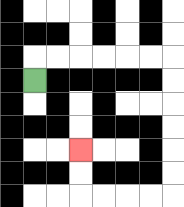{'start': '[1, 3]', 'end': '[3, 6]', 'path_directions': 'U,R,R,R,R,R,R,D,D,D,D,D,D,L,L,L,L,U,U', 'path_coordinates': '[[1, 3], [1, 2], [2, 2], [3, 2], [4, 2], [5, 2], [6, 2], [7, 2], [7, 3], [7, 4], [7, 5], [7, 6], [7, 7], [7, 8], [6, 8], [5, 8], [4, 8], [3, 8], [3, 7], [3, 6]]'}